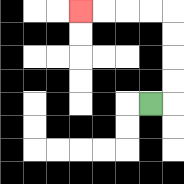{'start': '[6, 4]', 'end': '[3, 0]', 'path_directions': 'R,U,U,U,U,L,L,L,L', 'path_coordinates': '[[6, 4], [7, 4], [7, 3], [7, 2], [7, 1], [7, 0], [6, 0], [5, 0], [4, 0], [3, 0]]'}